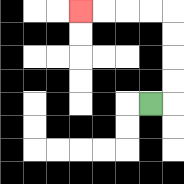{'start': '[6, 4]', 'end': '[3, 0]', 'path_directions': 'R,U,U,U,U,L,L,L,L', 'path_coordinates': '[[6, 4], [7, 4], [7, 3], [7, 2], [7, 1], [7, 0], [6, 0], [5, 0], [4, 0], [3, 0]]'}